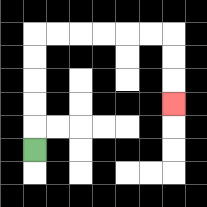{'start': '[1, 6]', 'end': '[7, 4]', 'path_directions': 'U,U,U,U,U,R,R,R,R,R,R,D,D,D', 'path_coordinates': '[[1, 6], [1, 5], [1, 4], [1, 3], [1, 2], [1, 1], [2, 1], [3, 1], [4, 1], [5, 1], [6, 1], [7, 1], [7, 2], [7, 3], [7, 4]]'}